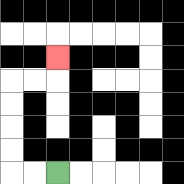{'start': '[2, 7]', 'end': '[2, 2]', 'path_directions': 'L,L,U,U,U,U,R,R,U', 'path_coordinates': '[[2, 7], [1, 7], [0, 7], [0, 6], [0, 5], [0, 4], [0, 3], [1, 3], [2, 3], [2, 2]]'}